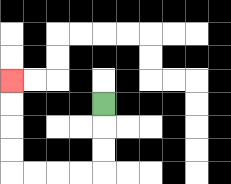{'start': '[4, 4]', 'end': '[0, 3]', 'path_directions': 'D,D,D,L,L,L,L,U,U,U,U', 'path_coordinates': '[[4, 4], [4, 5], [4, 6], [4, 7], [3, 7], [2, 7], [1, 7], [0, 7], [0, 6], [0, 5], [0, 4], [0, 3]]'}